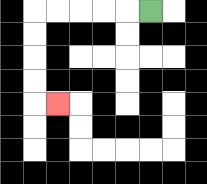{'start': '[6, 0]', 'end': '[2, 4]', 'path_directions': 'L,L,L,L,L,D,D,D,D,R', 'path_coordinates': '[[6, 0], [5, 0], [4, 0], [3, 0], [2, 0], [1, 0], [1, 1], [1, 2], [1, 3], [1, 4], [2, 4]]'}